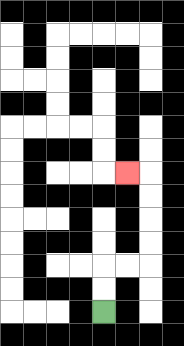{'start': '[4, 13]', 'end': '[5, 7]', 'path_directions': 'U,U,R,R,U,U,U,U,L', 'path_coordinates': '[[4, 13], [4, 12], [4, 11], [5, 11], [6, 11], [6, 10], [6, 9], [6, 8], [6, 7], [5, 7]]'}